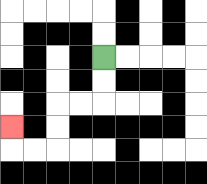{'start': '[4, 2]', 'end': '[0, 5]', 'path_directions': 'D,D,L,L,D,D,L,L,U', 'path_coordinates': '[[4, 2], [4, 3], [4, 4], [3, 4], [2, 4], [2, 5], [2, 6], [1, 6], [0, 6], [0, 5]]'}